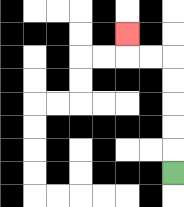{'start': '[7, 7]', 'end': '[5, 1]', 'path_directions': 'U,U,U,U,U,L,L,U', 'path_coordinates': '[[7, 7], [7, 6], [7, 5], [7, 4], [7, 3], [7, 2], [6, 2], [5, 2], [5, 1]]'}